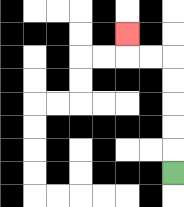{'start': '[7, 7]', 'end': '[5, 1]', 'path_directions': 'U,U,U,U,U,L,L,U', 'path_coordinates': '[[7, 7], [7, 6], [7, 5], [7, 4], [7, 3], [7, 2], [6, 2], [5, 2], [5, 1]]'}